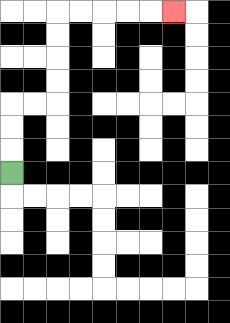{'start': '[0, 7]', 'end': '[7, 0]', 'path_directions': 'U,U,U,R,R,U,U,U,U,R,R,R,R,R', 'path_coordinates': '[[0, 7], [0, 6], [0, 5], [0, 4], [1, 4], [2, 4], [2, 3], [2, 2], [2, 1], [2, 0], [3, 0], [4, 0], [5, 0], [6, 0], [7, 0]]'}